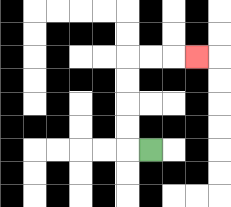{'start': '[6, 6]', 'end': '[8, 2]', 'path_directions': 'L,U,U,U,U,R,R,R', 'path_coordinates': '[[6, 6], [5, 6], [5, 5], [5, 4], [5, 3], [5, 2], [6, 2], [7, 2], [8, 2]]'}